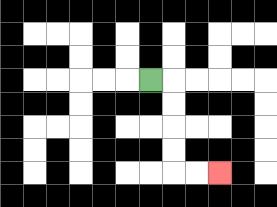{'start': '[6, 3]', 'end': '[9, 7]', 'path_directions': 'R,D,D,D,D,R,R', 'path_coordinates': '[[6, 3], [7, 3], [7, 4], [7, 5], [7, 6], [7, 7], [8, 7], [9, 7]]'}